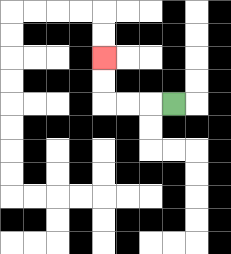{'start': '[7, 4]', 'end': '[4, 2]', 'path_directions': 'L,L,L,U,U', 'path_coordinates': '[[7, 4], [6, 4], [5, 4], [4, 4], [4, 3], [4, 2]]'}